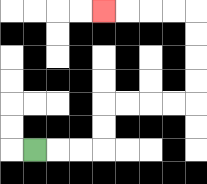{'start': '[1, 6]', 'end': '[4, 0]', 'path_directions': 'R,R,R,U,U,R,R,R,R,U,U,U,U,L,L,L,L', 'path_coordinates': '[[1, 6], [2, 6], [3, 6], [4, 6], [4, 5], [4, 4], [5, 4], [6, 4], [7, 4], [8, 4], [8, 3], [8, 2], [8, 1], [8, 0], [7, 0], [6, 0], [5, 0], [4, 0]]'}